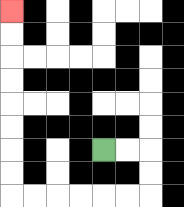{'start': '[4, 6]', 'end': '[0, 0]', 'path_directions': 'R,R,D,D,L,L,L,L,L,L,U,U,U,U,U,U,U,U', 'path_coordinates': '[[4, 6], [5, 6], [6, 6], [6, 7], [6, 8], [5, 8], [4, 8], [3, 8], [2, 8], [1, 8], [0, 8], [0, 7], [0, 6], [0, 5], [0, 4], [0, 3], [0, 2], [0, 1], [0, 0]]'}